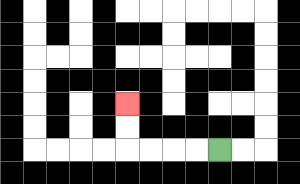{'start': '[9, 6]', 'end': '[5, 4]', 'path_directions': 'L,L,L,L,U,U', 'path_coordinates': '[[9, 6], [8, 6], [7, 6], [6, 6], [5, 6], [5, 5], [5, 4]]'}